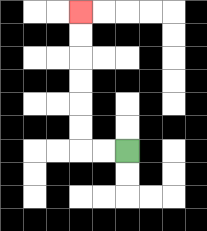{'start': '[5, 6]', 'end': '[3, 0]', 'path_directions': 'L,L,U,U,U,U,U,U', 'path_coordinates': '[[5, 6], [4, 6], [3, 6], [3, 5], [3, 4], [3, 3], [3, 2], [3, 1], [3, 0]]'}